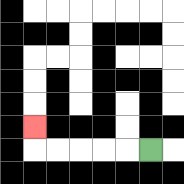{'start': '[6, 6]', 'end': '[1, 5]', 'path_directions': 'L,L,L,L,L,U', 'path_coordinates': '[[6, 6], [5, 6], [4, 6], [3, 6], [2, 6], [1, 6], [1, 5]]'}